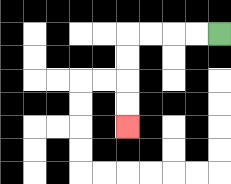{'start': '[9, 1]', 'end': '[5, 5]', 'path_directions': 'L,L,L,L,D,D,D,D', 'path_coordinates': '[[9, 1], [8, 1], [7, 1], [6, 1], [5, 1], [5, 2], [5, 3], [5, 4], [5, 5]]'}